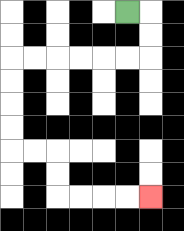{'start': '[5, 0]', 'end': '[6, 8]', 'path_directions': 'R,D,D,L,L,L,L,L,L,D,D,D,D,R,R,D,D,R,R,R,R', 'path_coordinates': '[[5, 0], [6, 0], [6, 1], [6, 2], [5, 2], [4, 2], [3, 2], [2, 2], [1, 2], [0, 2], [0, 3], [0, 4], [0, 5], [0, 6], [1, 6], [2, 6], [2, 7], [2, 8], [3, 8], [4, 8], [5, 8], [6, 8]]'}